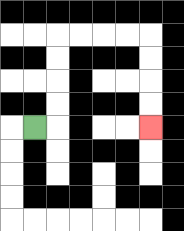{'start': '[1, 5]', 'end': '[6, 5]', 'path_directions': 'R,U,U,U,U,R,R,R,R,D,D,D,D', 'path_coordinates': '[[1, 5], [2, 5], [2, 4], [2, 3], [2, 2], [2, 1], [3, 1], [4, 1], [5, 1], [6, 1], [6, 2], [6, 3], [6, 4], [6, 5]]'}